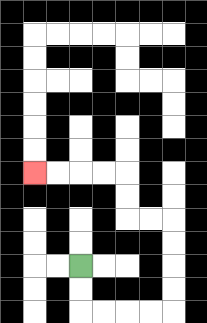{'start': '[3, 11]', 'end': '[1, 7]', 'path_directions': 'D,D,R,R,R,R,U,U,U,U,L,L,U,U,L,L,L,L', 'path_coordinates': '[[3, 11], [3, 12], [3, 13], [4, 13], [5, 13], [6, 13], [7, 13], [7, 12], [7, 11], [7, 10], [7, 9], [6, 9], [5, 9], [5, 8], [5, 7], [4, 7], [3, 7], [2, 7], [1, 7]]'}